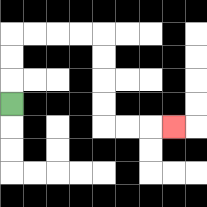{'start': '[0, 4]', 'end': '[7, 5]', 'path_directions': 'U,U,U,R,R,R,R,D,D,D,D,R,R,R', 'path_coordinates': '[[0, 4], [0, 3], [0, 2], [0, 1], [1, 1], [2, 1], [3, 1], [4, 1], [4, 2], [4, 3], [4, 4], [4, 5], [5, 5], [6, 5], [7, 5]]'}